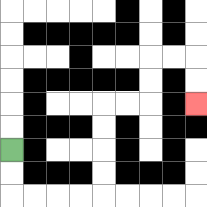{'start': '[0, 6]', 'end': '[8, 4]', 'path_directions': 'D,D,R,R,R,R,U,U,U,U,R,R,U,U,R,R,D,D', 'path_coordinates': '[[0, 6], [0, 7], [0, 8], [1, 8], [2, 8], [3, 8], [4, 8], [4, 7], [4, 6], [4, 5], [4, 4], [5, 4], [6, 4], [6, 3], [6, 2], [7, 2], [8, 2], [8, 3], [8, 4]]'}